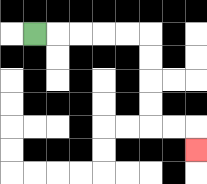{'start': '[1, 1]', 'end': '[8, 6]', 'path_directions': 'R,R,R,R,R,D,D,D,D,R,R,D', 'path_coordinates': '[[1, 1], [2, 1], [3, 1], [4, 1], [5, 1], [6, 1], [6, 2], [6, 3], [6, 4], [6, 5], [7, 5], [8, 5], [8, 6]]'}